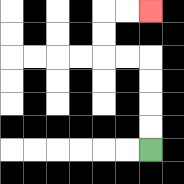{'start': '[6, 6]', 'end': '[6, 0]', 'path_directions': 'U,U,U,U,L,L,U,U,R,R', 'path_coordinates': '[[6, 6], [6, 5], [6, 4], [6, 3], [6, 2], [5, 2], [4, 2], [4, 1], [4, 0], [5, 0], [6, 0]]'}